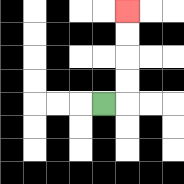{'start': '[4, 4]', 'end': '[5, 0]', 'path_directions': 'R,U,U,U,U', 'path_coordinates': '[[4, 4], [5, 4], [5, 3], [5, 2], [5, 1], [5, 0]]'}